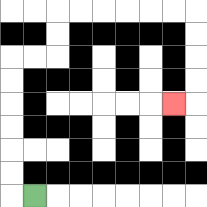{'start': '[1, 8]', 'end': '[7, 4]', 'path_directions': 'L,U,U,U,U,U,U,R,R,U,U,R,R,R,R,R,R,D,D,D,D,L', 'path_coordinates': '[[1, 8], [0, 8], [0, 7], [0, 6], [0, 5], [0, 4], [0, 3], [0, 2], [1, 2], [2, 2], [2, 1], [2, 0], [3, 0], [4, 0], [5, 0], [6, 0], [7, 0], [8, 0], [8, 1], [8, 2], [8, 3], [8, 4], [7, 4]]'}